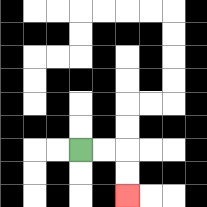{'start': '[3, 6]', 'end': '[5, 8]', 'path_directions': 'R,R,D,D', 'path_coordinates': '[[3, 6], [4, 6], [5, 6], [5, 7], [5, 8]]'}